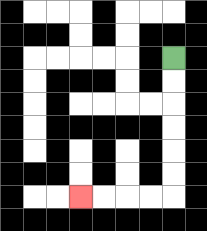{'start': '[7, 2]', 'end': '[3, 8]', 'path_directions': 'D,D,D,D,D,D,L,L,L,L', 'path_coordinates': '[[7, 2], [7, 3], [7, 4], [7, 5], [7, 6], [7, 7], [7, 8], [6, 8], [5, 8], [4, 8], [3, 8]]'}